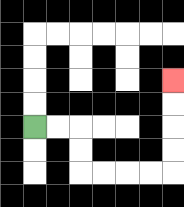{'start': '[1, 5]', 'end': '[7, 3]', 'path_directions': 'R,R,D,D,R,R,R,R,U,U,U,U', 'path_coordinates': '[[1, 5], [2, 5], [3, 5], [3, 6], [3, 7], [4, 7], [5, 7], [6, 7], [7, 7], [7, 6], [7, 5], [7, 4], [7, 3]]'}